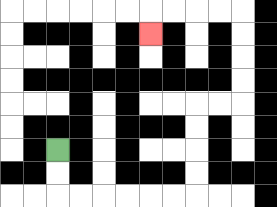{'start': '[2, 6]', 'end': '[6, 1]', 'path_directions': 'D,D,R,R,R,R,R,R,U,U,U,U,R,R,U,U,U,U,L,L,L,L,D', 'path_coordinates': '[[2, 6], [2, 7], [2, 8], [3, 8], [4, 8], [5, 8], [6, 8], [7, 8], [8, 8], [8, 7], [8, 6], [8, 5], [8, 4], [9, 4], [10, 4], [10, 3], [10, 2], [10, 1], [10, 0], [9, 0], [8, 0], [7, 0], [6, 0], [6, 1]]'}